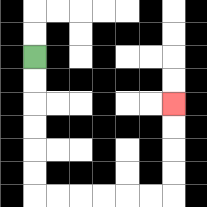{'start': '[1, 2]', 'end': '[7, 4]', 'path_directions': 'D,D,D,D,D,D,R,R,R,R,R,R,U,U,U,U', 'path_coordinates': '[[1, 2], [1, 3], [1, 4], [1, 5], [1, 6], [1, 7], [1, 8], [2, 8], [3, 8], [4, 8], [5, 8], [6, 8], [7, 8], [7, 7], [7, 6], [7, 5], [7, 4]]'}